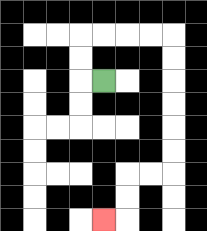{'start': '[4, 3]', 'end': '[4, 9]', 'path_directions': 'L,U,U,R,R,R,R,D,D,D,D,D,D,L,L,D,D,L', 'path_coordinates': '[[4, 3], [3, 3], [3, 2], [3, 1], [4, 1], [5, 1], [6, 1], [7, 1], [7, 2], [7, 3], [7, 4], [7, 5], [7, 6], [7, 7], [6, 7], [5, 7], [5, 8], [5, 9], [4, 9]]'}